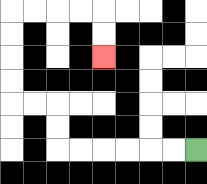{'start': '[8, 6]', 'end': '[4, 2]', 'path_directions': 'L,L,L,L,L,L,U,U,L,L,U,U,U,U,R,R,R,R,D,D', 'path_coordinates': '[[8, 6], [7, 6], [6, 6], [5, 6], [4, 6], [3, 6], [2, 6], [2, 5], [2, 4], [1, 4], [0, 4], [0, 3], [0, 2], [0, 1], [0, 0], [1, 0], [2, 0], [3, 0], [4, 0], [4, 1], [4, 2]]'}